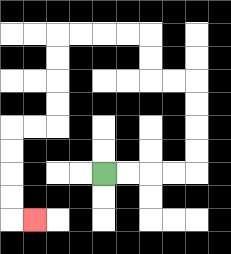{'start': '[4, 7]', 'end': '[1, 9]', 'path_directions': 'R,R,R,R,U,U,U,U,L,L,U,U,L,L,L,L,D,D,D,D,L,L,D,D,D,D,R', 'path_coordinates': '[[4, 7], [5, 7], [6, 7], [7, 7], [8, 7], [8, 6], [8, 5], [8, 4], [8, 3], [7, 3], [6, 3], [6, 2], [6, 1], [5, 1], [4, 1], [3, 1], [2, 1], [2, 2], [2, 3], [2, 4], [2, 5], [1, 5], [0, 5], [0, 6], [0, 7], [0, 8], [0, 9], [1, 9]]'}